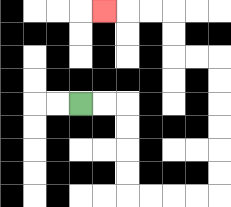{'start': '[3, 4]', 'end': '[4, 0]', 'path_directions': 'R,R,D,D,D,D,R,R,R,R,U,U,U,U,U,U,L,L,U,U,L,L,L', 'path_coordinates': '[[3, 4], [4, 4], [5, 4], [5, 5], [5, 6], [5, 7], [5, 8], [6, 8], [7, 8], [8, 8], [9, 8], [9, 7], [9, 6], [9, 5], [9, 4], [9, 3], [9, 2], [8, 2], [7, 2], [7, 1], [7, 0], [6, 0], [5, 0], [4, 0]]'}